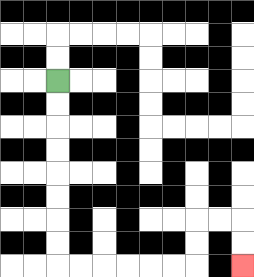{'start': '[2, 3]', 'end': '[10, 11]', 'path_directions': 'D,D,D,D,D,D,D,D,R,R,R,R,R,R,U,U,R,R,D,D', 'path_coordinates': '[[2, 3], [2, 4], [2, 5], [2, 6], [2, 7], [2, 8], [2, 9], [2, 10], [2, 11], [3, 11], [4, 11], [5, 11], [6, 11], [7, 11], [8, 11], [8, 10], [8, 9], [9, 9], [10, 9], [10, 10], [10, 11]]'}